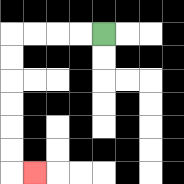{'start': '[4, 1]', 'end': '[1, 7]', 'path_directions': 'L,L,L,L,D,D,D,D,D,D,R', 'path_coordinates': '[[4, 1], [3, 1], [2, 1], [1, 1], [0, 1], [0, 2], [0, 3], [0, 4], [0, 5], [0, 6], [0, 7], [1, 7]]'}